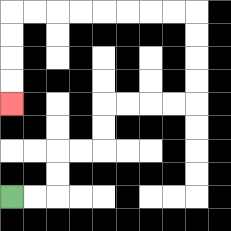{'start': '[0, 8]', 'end': '[0, 4]', 'path_directions': 'R,R,U,U,R,R,U,U,R,R,R,R,U,U,U,U,L,L,L,L,L,L,L,L,D,D,D,D', 'path_coordinates': '[[0, 8], [1, 8], [2, 8], [2, 7], [2, 6], [3, 6], [4, 6], [4, 5], [4, 4], [5, 4], [6, 4], [7, 4], [8, 4], [8, 3], [8, 2], [8, 1], [8, 0], [7, 0], [6, 0], [5, 0], [4, 0], [3, 0], [2, 0], [1, 0], [0, 0], [0, 1], [0, 2], [0, 3], [0, 4]]'}